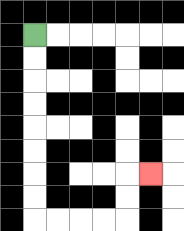{'start': '[1, 1]', 'end': '[6, 7]', 'path_directions': 'D,D,D,D,D,D,D,D,R,R,R,R,U,U,R', 'path_coordinates': '[[1, 1], [1, 2], [1, 3], [1, 4], [1, 5], [1, 6], [1, 7], [1, 8], [1, 9], [2, 9], [3, 9], [4, 9], [5, 9], [5, 8], [5, 7], [6, 7]]'}